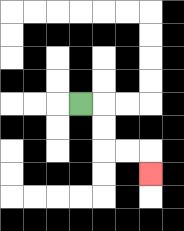{'start': '[3, 4]', 'end': '[6, 7]', 'path_directions': 'R,D,D,R,R,D', 'path_coordinates': '[[3, 4], [4, 4], [4, 5], [4, 6], [5, 6], [6, 6], [6, 7]]'}